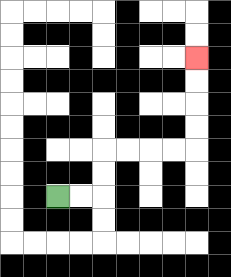{'start': '[2, 8]', 'end': '[8, 2]', 'path_directions': 'R,R,U,U,R,R,R,R,U,U,U,U', 'path_coordinates': '[[2, 8], [3, 8], [4, 8], [4, 7], [4, 6], [5, 6], [6, 6], [7, 6], [8, 6], [8, 5], [8, 4], [8, 3], [8, 2]]'}